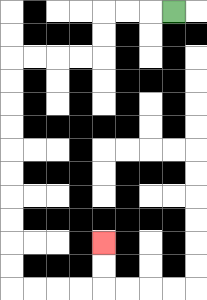{'start': '[7, 0]', 'end': '[4, 10]', 'path_directions': 'L,L,L,D,D,L,L,L,L,D,D,D,D,D,D,D,D,D,D,R,R,R,R,U,U', 'path_coordinates': '[[7, 0], [6, 0], [5, 0], [4, 0], [4, 1], [4, 2], [3, 2], [2, 2], [1, 2], [0, 2], [0, 3], [0, 4], [0, 5], [0, 6], [0, 7], [0, 8], [0, 9], [0, 10], [0, 11], [0, 12], [1, 12], [2, 12], [3, 12], [4, 12], [4, 11], [4, 10]]'}